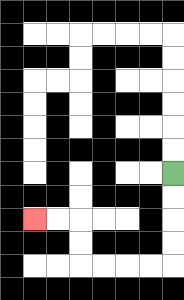{'start': '[7, 7]', 'end': '[1, 9]', 'path_directions': 'D,D,D,D,L,L,L,L,U,U,L,L', 'path_coordinates': '[[7, 7], [7, 8], [7, 9], [7, 10], [7, 11], [6, 11], [5, 11], [4, 11], [3, 11], [3, 10], [3, 9], [2, 9], [1, 9]]'}